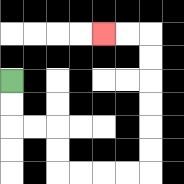{'start': '[0, 3]', 'end': '[4, 1]', 'path_directions': 'D,D,R,R,D,D,R,R,R,R,U,U,U,U,U,U,L,L', 'path_coordinates': '[[0, 3], [0, 4], [0, 5], [1, 5], [2, 5], [2, 6], [2, 7], [3, 7], [4, 7], [5, 7], [6, 7], [6, 6], [6, 5], [6, 4], [6, 3], [6, 2], [6, 1], [5, 1], [4, 1]]'}